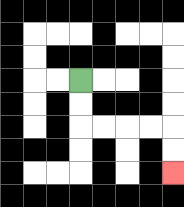{'start': '[3, 3]', 'end': '[7, 7]', 'path_directions': 'D,D,R,R,R,R,D,D', 'path_coordinates': '[[3, 3], [3, 4], [3, 5], [4, 5], [5, 5], [6, 5], [7, 5], [7, 6], [7, 7]]'}